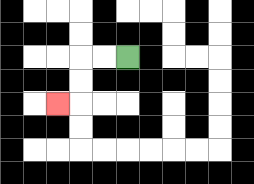{'start': '[5, 2]', 'end': '[2, 4]', 'path_directions': 'L,L,D,D,L', 'path_coordinates': '[[5, 2], [4, 2], [3, 2], [3, 3], [3, 4], [2, 4]]'}